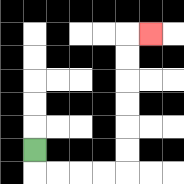{'start': '[1, 6]', 'end': '[6, 1]', 'path_directions': 'D,R,R,R,R,U,U,U,U,U,U,R', 'path_coordinates': '[[1, 6], [1, 7], [2, 7], [3, 7], [4, 7], [5, 7], [5, 6], [5, 5], [5, 4], [5, 3], [5, 2], [5, 1], [6, 1]]'}